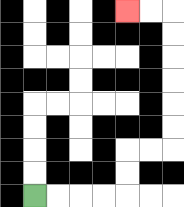{'start': '[1, 8]', 'end': '[5, 0]', 'path_directions': 'R,R,R,R,U,U,R,R,U,U,U,U,U,U,L,L', 'path_coordinates': '[[1, 8], [2, 8], [3, 8], [4, 8], [5, 8], [5, 7], [5, 6], [6, 6], [7, 6], [7, 5], [7, 4], [7, 3], [7, 2], [7, 1], [7, 0], [6, 0], [5, 0]]'}